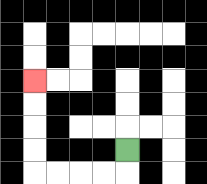{'start': '[5, 6]', 'end': '[1, 3]', 'path_directions': 'D,L,L,L,L,U,U,U,U', 'path_coordinates': '[[5, 6], [5, 7], [4, 7], [3, 7], [2, 7], [1, 7], [1, 6], [1, 5], [1, 4], [1, 3]]'}